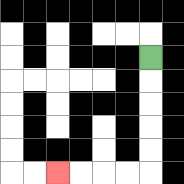{'start': '[6, 2]', 'end': '[2, 7]', 'path_directions': 'D,D,D,D,D,L,L,L,L', 'path_coordinates': '[[6, 2], [6, 3], [6, 4], [6, 5], [6, 6], [6, 7], [5, 7], [4, 7], [3, 7], [2, 7]]'}